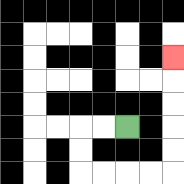{'start': '[5, 5]', 'end': '[7, 2]', 'path_directions': 'L,L,D,D,R,R,R,R,U,U,U,U,U', 'path_coordinates': '[[5, 5], [4, 5], [3, 5], [3, 6], [3, 7], [4, 7], [5, 7], [6, 7], [7, 7], [7, 6], [7, 5], [7, 4], [7, 3], [7, 2]]'}